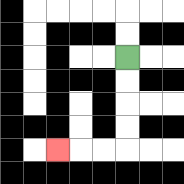{'start': '[5, 2]', 'end': '[2, 6]', 'path_directions': 'D,D,D,D,L,L,L', 'path_coordinates': '[[5, 2], [5, 3], [5, 4], [5, 5], [5, 6], [4, 6], [3, 6], [2, 6]]'}